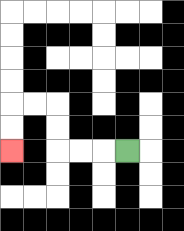{'start': '[5, 6]', 'end': '[0, 6]', 'path_directions': 'L,L,L,U,U,L,L,D,D', 'path_coordinates': '[[5, 6], [4, 6], [3, 6], [2, 6], [2, 5], [2, 4], [1, 4], [0, 4], [0, 5], [0, 6]]'}